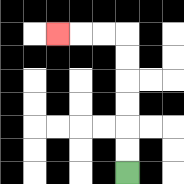{'start': '[5, 7]', 'end': '[2, 1]', 'path_directions': 'U,U,U,U,U,U,L,L,L', 'path_coordinates': '[[5, 7], [5, 6], [5, 5], [5, 4], [5, 3], [5, 2], [5, 1], [4, 1], [3, 1], [2, 1]]'}